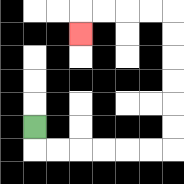{'start': '[1, 5]', 'end': '[3, 1]', 'path_directions': 'D,R,R,R,R,R,R,U,U,U,U,U,U,L,L,L,L,D', 'path_coordinates': '[[1, 5], [1, 6], [2, 6], [3, 6], [4, 6], [5, 6], [6, 6], [7, 6], [7, 5], [7, 4], [7, 3], [7, 2], [7, 1], [7, 0], [6, 0], [5, 0], [4, 0], [3, 0], [3, 1]]'}